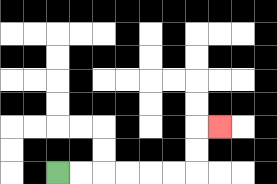{'start': '[2, 7]', 'end': '[9, 5]', 'path_directions': 'R,R,R,R,R,R,U,U,R', 'path_coordinates': '[[2, 7], [3, 7], [4, 7], [5, 7], [6, 7], [7, 7], [8, 7], [8, 6], [8, 5], [9, 5]]'}